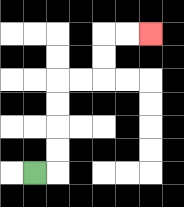{'start': '[1, 7]', 'end': '[6, 1]', 'path_directions': 'R,U,U,U,U,R,R,U,U,R,R', 'path_coordinates': '[[1, 7], [2, 7], [2, 6], [2, 5], [2, 4], [2, 3], [3, 3], [4, 3], [4, 2], [4, 1], [5, 1], [6, 1]]'}